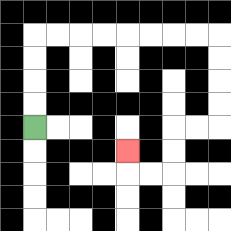{'start': '[1, 5]', 'end': '[5, 6]', 'path_directions': 'U,U,U,U,R,R,R,R,R,R,R,R,D,D,D,D,L,L,D,D,L,L,U', 'path_coordinates': '[[1, 5], [1, 4], [1, 3], [1, 2], [1, 1], [2, 1], [3, 1], [4, 1], [5, 1], [6, 1], [7, 1], [8, 1], [9, 1], [9, 2], [9, 3], [9, 4], [9, 5], [8, 5], [7, 5], [7, 6], [7, 7], [6, 7], [5, 7], [5, 6]]'}